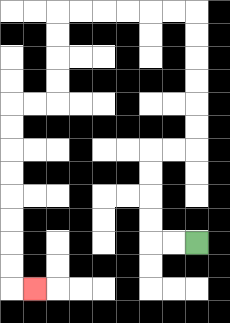{'start': '[8, 10]', 'end': '[1, 12]', 'path_directions': 'L,L,U,U,U,U,R,R,U,U,U,U,U,U,L,L,L,L,L,L,D,D,D,D,L,L,D,D,D,D,D,D,D,D,R', 'path_coordinates': '[[8, 10], [7, 10], [6, 10], [6, 9], [6, 8], [6, 7], [6, 6], [7, 6], [8, 6], [8, 5], [8, 4], [8, 3], [8, 2], [8, 1], [8, 0], [7, 0], [6, 0], [5, 0], [4, 0], [3, 0], [2, 0], [2, 1], [2, 2], [2, 3], [2, 4], [1, 4], [0, 4], [0, 5], [0, 6], [0, 7], [0, 8], [0, 9], [0, 10], [0, 11], [0, 12], [1, 12]]'}